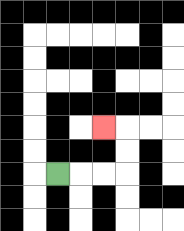{'start': '[2, 7]', 'end': '[4, 5]', 'path_directions': 'R,R,R,U,U,L', 'path_coordinates': '[[2, 7], [3, 7], [4, 7], [5, 7], [5, 6], [5, 5], [4, 5]]'}